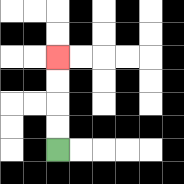{'start': '[2, 6]', 'end': '[2, 2]', 'path_directions': 'U,U,U,U', 'path_coordinates': '[[2, 6], [2, 5], [2, 4], [2, 3], [2, 2]]'}